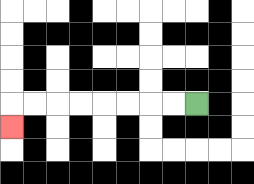{'start': '[8, 4]', 'end': '[0, 5]', 'path_directions': 'L,L,L,L,L,L,L,L,D', 'path_coordinates': '[[8, 4], [7, 4], [6, 4], [5, 4], [4, 4], [3, 4], [2, 4], [1, 4], [0, 4], [0, 5]]'}